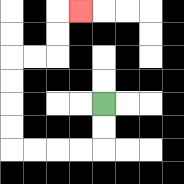{'start': '[4, 4]', 'end': '[3, 0]', 'path_directions': 'D,D,L,L,L,L,U,U,U,U,R,R,U,U,R', 'path_coordinates': '[[4, 4], [4, 5], [4, 6], [3, 6], [2, 6], [1, 6], [0, 6], [0, 5], [0, 4], [0, 3], [0, 2], [1, 2], [2, 2], [2, 1], [2, 0], [3, 0]]'}